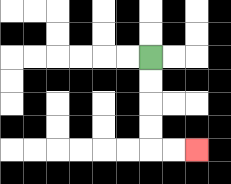{'start': '[6, 2]', 'end': '[8, 6]', 'path_directions': 'D,D,D,D,R,R', 'path_coordinates': '[[6, 2], [6, 3], [6, 4], [6, 5], [6, 6], [7, 6], [8, 6]]'}